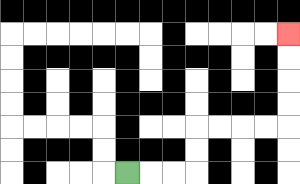{'start': '[5, 7]', 'end': '[12, 1]', 'path_directions': 'R,R,R,U,U,R,R,R,R,U,U,U,U', 'path_coordinates': '[[5, 7], [6, 7], [7, 7], [8, 7], [8, 6], [8, 5], [9, 5], [10, 5], [11, 5], [12, 5], [12, 4], [12, 3], [12, 2], [12, 1]]'}